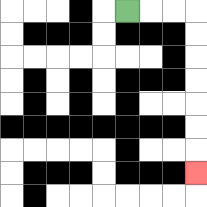{'start': '[5, 0]', 'end': '[8, 7]', 'path_directions': 'R,R,R,D,D,D,D,D,D,D', 'path_coordinates': '[[5, 0], [6, 0], [7, 0], [8, 0], [8, 1], [8, 2], [8, 3], [8, 4], [8, 5], [8, 6], [8, 7]]'}